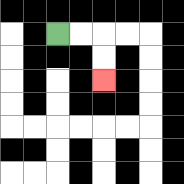{'start': '[2, 1]', 'end': '[4, 3]', 'path_directions': 'R,R,D,D', 'path_coordinates': '[[2, 1], [3, 1], [4, 1], [4, 2], [4, 3]]'}